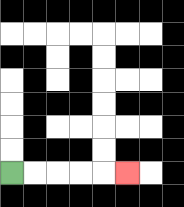{'start': '[0, 7]', 'end': '[5, 7]', 'path_directions': 'R,R,R,R,R', 'path_coordinates': '[[0, 7], [1, 7], [2, 7], [3, 7], [4, 7], [5, 7]]'}